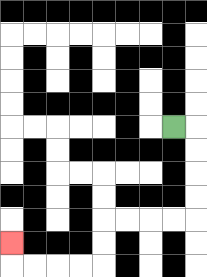{'start': '[7, 5]', 'end': '[0, 10]', 'path_directions': 'R,D,D,D,D,L,L,L,L,D,D,L,L,L,L,U', 'path_coordinates': '[[7, 5], [8, 5], [8, 6], [8, 7], [8, 8], [8, 9], [7, 9], [6, 9], [5, 9], [4, 9], [4, 10], [4, 11], [3, 11], [2, 11], [1, 11], [0, 11], [0, 10]]'}